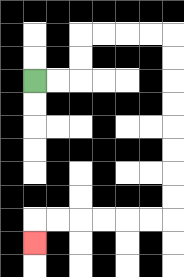{'start': '[1, 3]', 'end': '[1, 10]', 'path_directions': 'R,R,U,U,R,R,R,R,D,D,D,D,D,D,D,D,L,L,L,L,L,L,D', 'path_coordinates': '[[1, 3], [2, 3], [3, 3], [3, 2], [3, 1], [4, 1], [5, 1], [6, 1], [7, 1], [7, 2], [7, 3], [7, 4], [7, 5], [7, 6], [7, 7], [7, 8], [7, 9], [6, 9], [5, 9], [4, 9], [3, 9], [2, 9], [1, 9], [1, 10]]'}